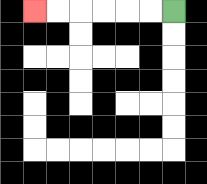{'start': '[7, 0]', 'end': '[1, 0]', 'path_directions': 'L,L,L,L,L,L', 'path_coordinates': '[[7, 0], [6, 0], [5, 0], [4, 0], [3, 0], [2, 0], [1, 0]]'}